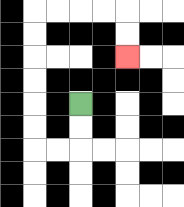{'start': '[3, 4]', 'end': '[5, 2]', 'path_directions': 'D,D,L,L,U,U,U,U,U,U,R,R,R,R,D,D', 'path_coordinates': '[[3, 4], [3, 5], [3, 6], [2, 6], [1, 6], [1, 5], [1, 4], [1, 3], [1, 2], [1, 1], [1, 0], [2, 0], [3, 0], [4, 0], [5, 0], [5, 1], [5, 2]]'}